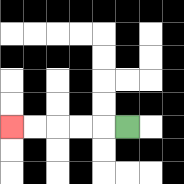{'start': '[5, 5]', 'end': '[0, 5]', 'path_directions': 'L,L,L,L,L', 'path_coordinates': '[[5, 5], [4, 5], [3, 5], [2, 5], [1, 5], [0, 5]]'}